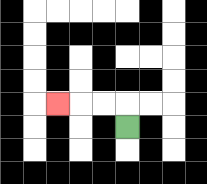{'start': '[5, 5]', 'end': '[2, 4]', 'path_directions': 'U,L,L,L', 'path_coordinates': '[[5, 5], [5, 4], [4, 4], [3, 4], [2, 4]]'}